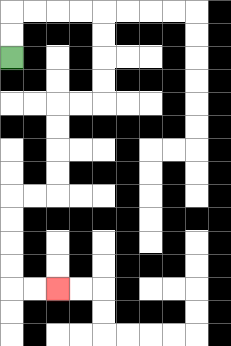{'start': '[0, 2]', 'end': '[2, 12]', 'path_directions': 'U,U,R,R,R,R,D,D,D,D,L,L,D,D,D,D,L,L,D,D,D,D,R,R', 'path_coordinates': '[[0, 2], [0, 1], [0, 0], [1, 0], [2, 0], [3, 0], [4, 0], [4, 1], [4, 2], [4, 3], [4, 4], [3, 4], [2, 4], [2, 5], [2, 6], [2, 7], [2, 8], [1, 8], [0, 8], [0, 9], [0, 10], [0, 11], [0, 12], [1, 12], [2, 12]]'}